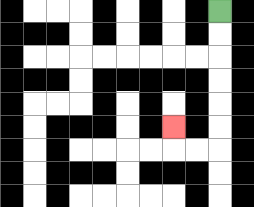{'start': '[9, 0]', 'end': '[7, 5]', 'path_directions': 'D,D,D,D,D,D,L,L,U', 'path_coordinates': '[[9, 0], [9, 1], [9, 2], [9, 3], [9, 4], [9, 5], [9, 6], [8, 6], [7, 6], [7, 5]]'}